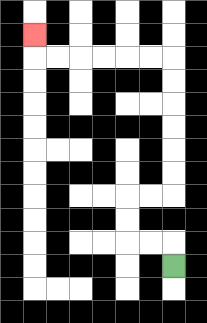{'start': '[7, 11]', 'end': '[1, 1]', 'path_directions': 'U,L,L,U,U,R,R,U,U,U,U,U,U,L,L,L,L,L,L,U', 'path_coordinates': '[[7, 11], [7, 10], [6, 10], [5, 10], [5, 9], [5, 8], [6, 8], [7, 8], [7, 7], [7, 6], [7, 5], [7, 4], [7, 3], [7, 2], [6, 2], [5, 2], [4, 2], [3, 2], [2, 2], [1, 2], [1, 1]]'}